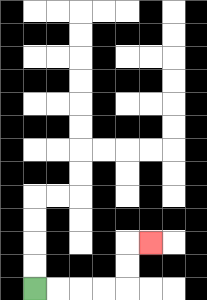{'start': '[1, 12]', 'end': '[6, 10]', 'path_directions': 'R,R,R,R,U,U,R', 'path_coordinates': '[[1, 12], [2, 12], [3, 12], [4, 12], [5, 12], [5, 11], [5, 10], [6, 10]]'}